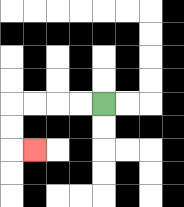{'start': '[4, 4]', 'end': '[1, 6]', 'path_directions': 'L,L,L,L,D,D,R', 'path_coordinates': '[[4, 4], [3, 4], [2, 4], [1, 4], [0, 4], [0, 5], [0, 6], [1, 6]]'}